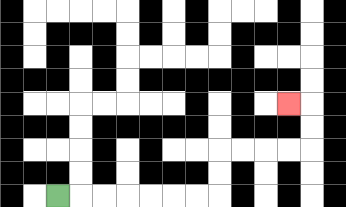{'start': '[2, 8]', 'end': '[12, 4]', 'path_directions': 'R,R,R,R,R,R,R,U,U,R,R,R,R,U,U,L', 'path_coordinates': '[[2, 8], [3, 8], [4, 8], [5, 8], [6, 8], [7, 8], [8, 8], [9, 8], [9, 7], [9, 6], [10, 6], [11, 6], [12, 6], [13, 6], [13, 5], [13, 4], [12, 4]]'}